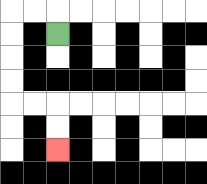{'start': '[2, 1]', 'end': '[2, 6]', 'path_directions': 'U,L,L,D,D,D,D,R,R,D,D', 'path_coordinates': '[[2, 1], [2, 0], [1, 0], [0, 0], [0, 1], [0, 2], [0, 3], [0, 4], [1, 4], [2, 4], [2, 5], [2, 6]]'}